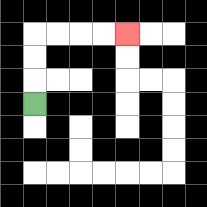{'start': '[1, 4]', 'end': '[5, 1]', 'path_directions': 'U,U,U,R,R,R,R', 'path_coordinates': '[[1, 4], [1, 3], [1, 2], [1, 1], [2, 1], [3, 1], [4, 1], [5, 1]]'}